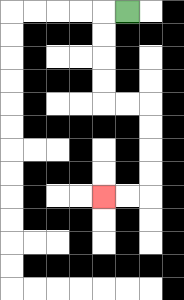{'start': '[5, 0]', 'end': '[4, 8]', 'path_directions': 'L,D,D,D,D,R,R,D,D,D,D,L,L', 'path_coordinates': '[[5, 0], [4, 0], [4, 1], [4, 2], [4, 3], [4, 4], [5, 4], [6, 4], [6, 5], [6, 6], [6, 7], [6, 8], [5, 8], [4, 8]]'}